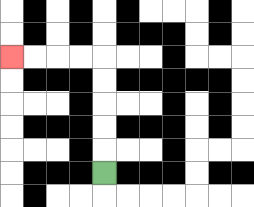{'start': '[4, 7]', 'end': '[0, 2]', 'path_directions': 'U,U,U,U,U,L,L,L,L', 'path_coordinates': '[[4, 7], [4, 6], [4, 5], [4, 4], [4, 3], [4, 2], [3, 2], [2, 2], [1, 2], [0, 2]]'}